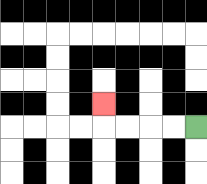{'start': '[8, 5]', 'end': '[4, 4]', 'path_directions': 'L,L,L,L,U', 'path_coordinates': '[[8, 5], [7, 5], [6, 5], [5, 5], [4, 5], [4, 4]]'}